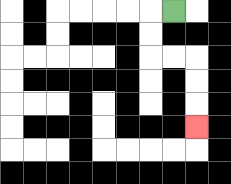{'start': '[7, 0]', 'end': '[8, 5]', 'path_directions': 'L,D,D,R,R,D,D,D', 'path_coordinates': '[[7, 0], [6, 0], [6, 1], [6, 2], [7, 2], [8, 2], [8, 3], [8, 4], [8, 5]]'}